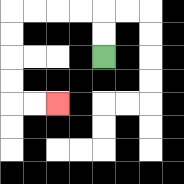{'start': '[4, 2]', 'end': '[2, 4]', 'path_directions': 'U,U,L,L,L,L,D,D,D,D,R,R', 'path_coordinates': '[[4, 2], [4, 1], [4, 0], [3, 0], [2, 0], [1, 0], [0, 0], [0, 1], [0, 2], [0, 3], [0, 4], [1, 4], [2, 4]]'}